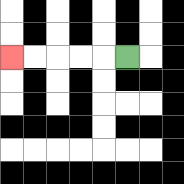{'start': '[5, 2]', 'end': '[0, 2]', 'path_directions': 'L,L,L,L,L', 'path_coordinates': '[[5, 2], [4, 2], [3, 2], [2, 2], [1, 2], [0, 2]]'}